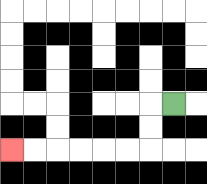{'start': '[7, 4]', 'end': '[0, 6]', 'path_directions': 'L,D,D,L,L,L,L,L,L', 'path_coordinates': '[[7, 4], [6, 4], [6, 5], [6, 6], [5, 6], [4, 6], [3, 6], [2, 6], [1, 6], [0, 6]]'}